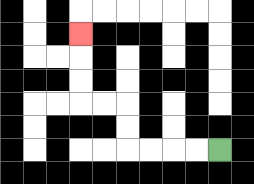{'start': '[9, 6]', 'end': '[3, 1]', 'path_directions': 'L,L,L,L,U,U,L,L,U,U,U', 'path_coordinates': '[[9, 6], [8, 6], [7, 6], [6, 6], [5, 6], [5, 5], [5, 4], [4, 4], [3, 4], [3, 3], [3, 2], [3, 1]]'}